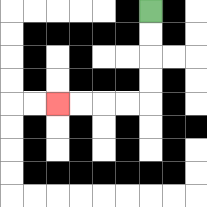{'start': '[6, 0]', 'end': '[2, 4]', 'path_directions': 'D,D,D,D,L,L,L,L', 'path_coordinates': '[[6, 0], [6, 1], [6, 2], [6, 3], [6, 4], [5, 4], [4, 4], [3, 4], [2, 4]]'}